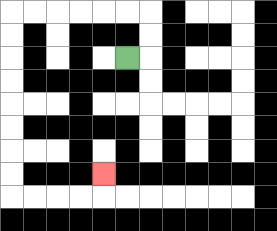{'start': '[5, 2]', 'end': '[4, 7]', 'path_directions': 'R,U,U,L,L,L,L,L,L,D,D,D,D,D,D,D,D,R,R,R,R,U', 'path_coordinates': '[[5, 2], [6, 2], [6, 1], [6, 0], [5, 0], [4, 0], [3, 0], [2, 0], [1, 0], [0, 0], [0, 1], [0, 2], [0, 3], [0, 4], [0, 5], [0, 6], [0, 7], [0, 8], [1, 8], [2, 8], [3, 8], [4, 8], [4, 7]]'}